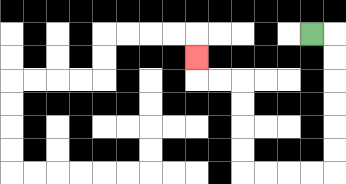{'start': '[13, 1]', 'end': '[8, 2]', 'path_directions': 'R,D,D,D,D,D,D,L,L,L,L,U,U,U,U,L,L,U', 'path_coordinates': '[[13, 1], [14, 1], [14, 2], [14, 3], [14, 4], [14, 5], [14, 6], [14, 7], [13, 7], [12, 7], [11, 7], [10, 7], [10, 6], [10, 5], [10, 4], [10, 3], [9, 3], [8, 3], [8, 2]]'}